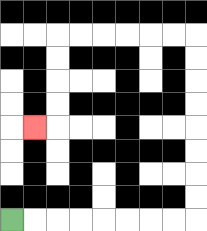{'start': '[0, 9]', 'end': '[1, 5]', 'path_directions': 'R,R,R,R,R,R,R,R,U,U,U,U,U,U,U,U,L,L,L,L,L,L,D,D,D,D,L', 'path_coordinates': '[[0, 9], [1, 9], [2, 9], [3, 9], [4, 9], [5, 9], [6, 9], [7, 9], [8, 9], [8, 8], [8, 7], [8, 6], [8, 5], [8, 4], [8, 3], [8, 2], [8, 1], [7, 1], [6, 1], [5, 1], [4, 1], [3, 1], [2, 1], [2, 2], [2, 3], [2, 4], [2, 5], [1, 5]]'}